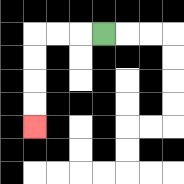{'start': '[4, 1]', 'end': '[1, 5]', 'path_directions': 'L,L,L,D,D,D,D', 'path_coordinates': '[[4, 1], [3, 1], [2, 1], [1, 1], [1, 2], [1, 3], [1, 4], [1, 5]]'}